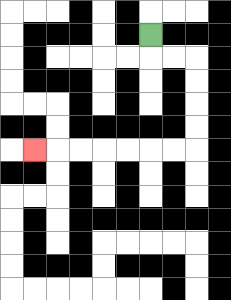{'start': '[6, 1]', 'end': '[1, 6]', 'path_directions': 'D,R,R,D,D,D,D,L,L,L,L,L,L,L', 'path_coordinates': '[[6, 1], [6, 2], [7, 2], [8, 2], [8, 3], [8, 4], [8, 5], [8, 6], [7, 6], [6, 6], [5, 6], [4, 6], [3, 6], [2, 6], [1, 6]]'}